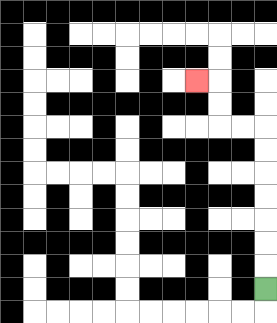{'start': '[11, 12]', 'end': '[8, 3]', 'path_directions': 'U,U,U,U,U,U,U,L,L,U,U,L', 'path_coordinates': '[[11, 12], [11, 11], [11, 10], [11, 9], [11, 8], [11, 7], [11, 6], [11, 5], [10, 5], [9, 5], [9, 4], [9, 3], [8, 3]]'}